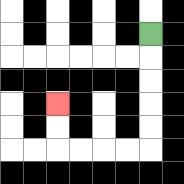{'start': '[6, 1]', 'end': '[2, 4]', 'path_directions': 'D,D,D,D,D,L,L,L,L,U,U', 'path_coordinates': '[[6, 1], [6, 2], [6, 3], [6, 4], [6, 5], [6, 6], [5, 6], [4, 6], [3, 6], [2, 6], [2, 5], [2, 4]]'}